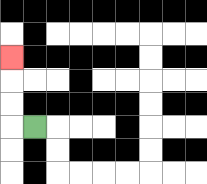{'start': '[1, 5]', 'end': '[0, 2]', 'path_directions': 'L,U,U,U', 'path_coordinates': '[[1, 5], [0, 5], [0, 4], [0, 3], [0, 2]]'}